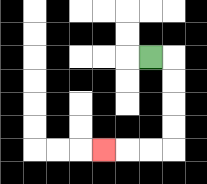{'start': '[6, 2]', 'end': '[4, 6]', 'path_directions': 'R,D,D,D,D,L,L,L', 'path_coordinates': '[[6, 2], [7, 2], [7, 3], [7, 4], [7, 5], [7, 6], [6, 6], [5, 6], [4, 6]]'}